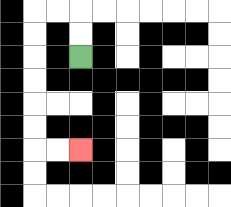{'start': '[3, 2]', 'end': '[3, 6]', 'path_directions': 'U,U,L,L,D,D,D,D,D,D,R,R', 'path_coordinates': '[[3, 2], [3, 1], [3, 0], [2, 0], [1, 0], [1, 1], [1, 2], [1, 3], [1, 4], [1, 5], [1, 6], [2, 6], [3, 6]]'}